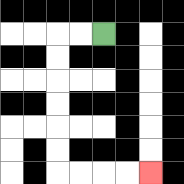{'start': '[4, 1]', 'end': '[6, 7]', 'path_directions': 'L,L,D,D,D,D,D,D,R,R,R,R', 'path_coordinates': '[[4, 1], [3, 1], [2, 1], [2, 2], [2, 3], [2, 4], [2, 5], [2, 6], [2, 7], [3, 7], [4, 7], [5, 7], [6, 7]]'}